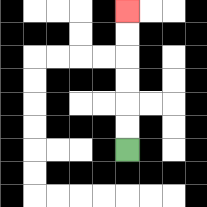{'start': '[5, 6]', 'end': '[5, 0]', 'path_directions': 'U,U,U,U,U,U', 'path_coordinates': '[[5, 6], [5, 5], [5, 4], [5, 3], [5, 2], [5, 1], [5, 0]]'}